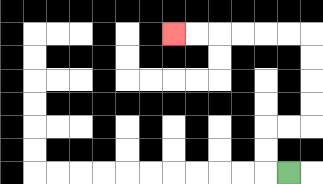{'start': '[12, 7]', 'end': '[7, 1]', 'path_directions': 'L,U,U,R,R,U,U,U,U,L,L,L,L,L,L', 'path_coordinates': '[[12, 7], [11, 7], [11, 6], [11, 5], [12, 5], [13, 5], [13, 4], [13, 3], [13, 2], [13, 1], [12, 1], [11, 1], [10, 1], [9, 1], [8, 1], [7, 1]]'}